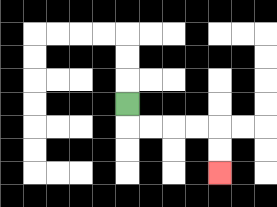{'start': '[5, 4]', 'end': '[9, 7]', 'path_directions': 'D,R,R,R,R,D,D', 'path_coordinates': '[[5, 4], [5, 5], [6, 5], [7, 5], [8, 5], [9, 5], [9, 6], [9, 7]]'}